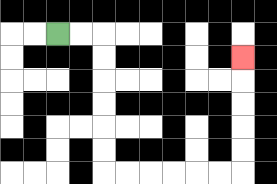{'start': '[2, 1]', 'end': '[10, 2]', 'path_directions': 'R,R,D,D,D,D,D,D,R,R,R,R,R,R,U,U,U,U,U', 'path_coordinates': '[[2, 1], [3, 1], [4, 1], [4, 2], [4, 3], [4, 4], [4, 5], [4, 6], [4, 7], [5, 7], [6, 7], [7, 7], [8, 7], [9, 7], [10, 7], [10, 6], [10, 5], [10, 4], [10, 3], [10, 2]]'}